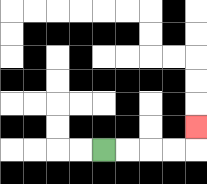{'start': '[4, 6]', 'end': '[8, 5]', 'path_directions': 'R,R,R,R,U', 'path_coordinates': '[[4, 6], [5, 6], [6, 6], [7, 6], [8, 6], [8, 5]]'}